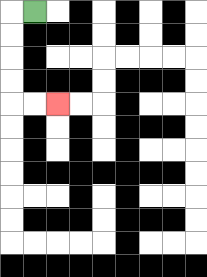{'start': '[1, 0]', 'end': '[2, 4]', 'path_directions': 'L,D,D,D,D,R,R', 'path_coordinates': '[[1, 0], [0, 0], [0, 1], [0, 2], [0, 3], [0, 4], [1, 4], [2, 4]]'}